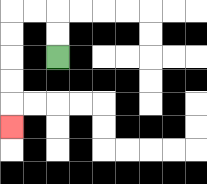{'start': '[2, 2]', 'end': '[0, 5]', 'path_directions': 'U,U,L,L,D,D,D,D,D', 'path_coordinates': '[[2, 2], [2, 1], [2, 0], [1, 0], [0, 0], [0, 1], [0, 2], [0, 3], [0, 4], [0, 5]]'}